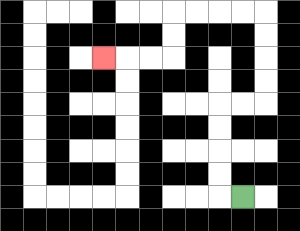{'start': '[10, 8]', 'end': '[4, 2]', 'path_directions': 'L,U,U,U,U,R,R,U,U,U,U,L,L,L,L,D,D,L,L,L', 'path_coordinates': '[[10, 8], [9, 8], [9, 7], [9, 6], [9, 5], [9, 4], [10, 4], [11, 4], [11, 3], [11, 2], [11, 1], [11, 0], [10, 0], [9, 0], [8, 0], [7, 0], [7, 1], [7, 2], [6, 2], [5, 2], [4, 2]]'}